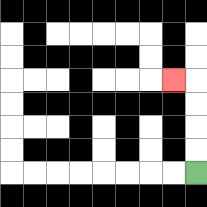{'start': '[8, 7]', 'end': '[7, 3]', 'path_directions': 'U,U,U,U,L', 'path_coordinates': '[[8, 7], [8, 6], [8, 5], [8, 4], [8, 3], [7, 3]]'}